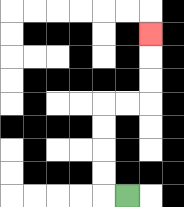{'start': '[5, 8]', 'end': '[6, 1]', 'path_directions': 'L,U,U,U,U,R,R,U,U,U', 'path_coordinates': '[[5, 8], [4, 8], [4, 7], [4, 6], [4, 5], [4, 4], [5, 4], [6, 4], [6, 3], [6, 2], [6, 1]]'}